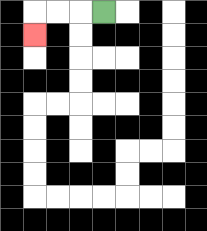{'start': '[4, 0]', 'end': '[1, 1]', 'path_directions': 'L,L,L,D', 'path_coordinates': '[[4, 0], [3, 0], [2, 0], [1, 0], [1, 1]]'}